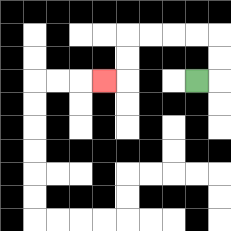{'start': '[8, 3]', 'end': '[4, 3]', 'path_directions': 'R,U,U,L,L,L,L,D,D,L', 'path_coordinates': '[[8, 3], [9, 3], [9, 2], [9, 1], [8, 1], [7, 1], [6, 1], [5, 1], [5, 2], [5, 3], [4, 3]]'}